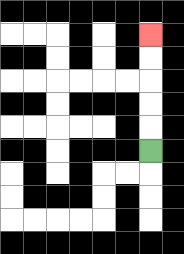{'start': '[6, 6]', 'end': '[6, 1]', 'path_directions': 'U,U,U,U,U', 'path_coordinates': '[[6, 6], [6, 5], [6, 4], [6, 3], [6, 2], [6, 1]]'}